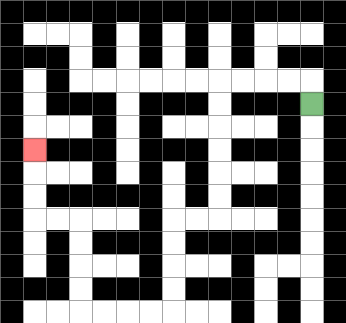{'start': '[13, 4]', 'end': '[1, 6]', 'path_directions': 'U,L,L,L,L,D,D,D,D,D,D,L,L,D,D,D,D,L,L,L,L,U,U,U,U,L,L,U,U,U', 'path_coordinates': '[[13, 4], [13, 3], [12, 3], [11, 3], [10, 3], [9, 3], [9, 4], [9, 5], [9, 6], [9, 7], [9, 8], [9, 9], [8, 9], [7, 9], [7, 10], [7, 11], [7, 12], [7, 13], [6, 13], [5, 13], [4, 13], [3, 13], [3, 12], [3, 11], [3, 10], [3, 9], [2, 9], [1, 9], [1, 8], [1, 7], [1, 6]]'}